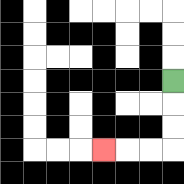{'start': '[7, 3]', 'end': '[4, 6]', 'path_directions': 'D,D,D,L,L,L', 'path_coordinates': '[[7, 3], [7, 4], [7, 5], [7, 6], [6, 6], [5, 6], [4, 6]]'}